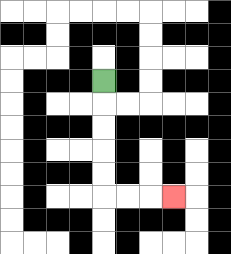{'start': '[4, 3]', 'end': '[7, 8]', 'path_directions': 'D,D,D,D,D,R,R,R', 'path_coordinates': '[[4, 3], [4, 4], [4, 5], [4, 6], [4, 7], [4, 8], [5, 8], [6, 8], [7, 8]]'}